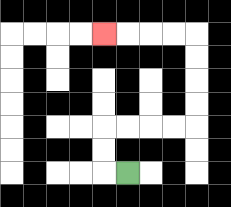{'start': '[5, 7]', 'end': '[4, 1]', 'path_directions': 'L,U,U,R,R,R,R,U,U,U,U,L,L,L,L', 'path_coordinates': '[[5, 7], [4, 7], [4, 6], [4, 5], [5, 5], [6, 5], [7, 5], [8, 5], [8, 4], [8, 3], [8, 2], [8, 1], [7, 1], [6, 1], [5, 1], [4, 1]]'}